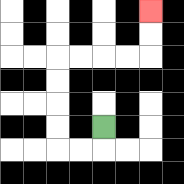{'start': '[4, 5]', 'end': '[6, 0]', 'path_directions': 'D,L,L,U,U,U,U,R,R,R,R,U,U', 'path_coordinates': '[[4, 5], [4, 6], [3, 6], [2, 6], [2, 5], [2, 4], [2, 3], [2, 2], [3, 2], [4, 2], [5, 2], [6, 2], [6, 1], [6, 0]]'}